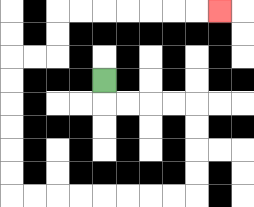{'start': '[4, 3]', 'end': '[9, 0]', 'path_directions': 'D,R,R,R,R,D,D,D,D,L,L,L,L,L,L,L,L,U,U,U,U,U,U,R,R,U,U,R,R,R,R,R,R,R', 'path_coordinates': '[[4, 3], [4, 4], [5, 4], [6, 4], [7, 4], [8, 4], [8, 5], [8, 6], [8, 7], [8, 8], [7, 8], [6, 8], [5, 8], [4, 8], [3, 8], [2, 8], [1, 8], [0, 8], [0, 7], [0, 6], [0, 5], [0, 4], [0, 3], [0, 2], [1, 2], [2, 2], [2, 1], [2, 0], [3, 0], [4, 0], [5, 0], [6, 0], [7, 0], [8, 0], [9, 0]]'}